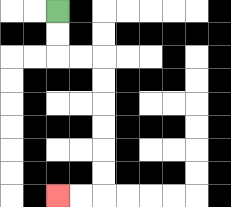{'start': '[2, 0]', 'end': '[2, 8]', 'path_directions': 'D,D,R,R,D,D,D,D,D,D,L,L', 'path_coordinates': '[[2, 0], [2, 1], [2, 2], [3, 2], [4, 2], [4, 3], [4, 4], [4, 5], [4, 6], [4, 7], [4, 8], [3, 8], [2, 8]]'}